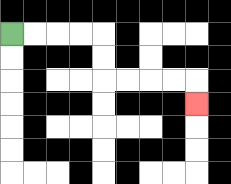{'start': '[0, 1]', 'end': '[8, 4]', 'path_directions': 'R,R,R,R,D,D,R,R,R,R,D', 'path_coordinates': '[[0, 1], [1, 1], [2, 1], [3, 1], [4, 1], [4, 2], [4, 3], [5, 3], [6, 3], [7, 3], [8, 3], [8, 4]]'}